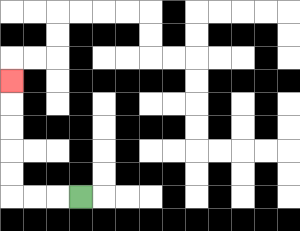{'start': '[3, 8]', 'end': '[0, 3]', 'path_directions': 'L,L,L,U,U,U,U,U', 'path_coordinates': '[[3, 8], [2, 8], [1, 8], [0, 8], [0, 7], [0, 6], [0, 5], [0, 4], [0, 3]]'}